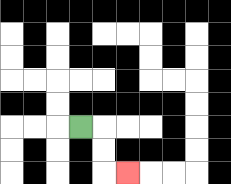{'start': '[3, 5]', 'end': '[5, 7]', 'path_directions': 'R,D,D,R', 'path_coordinates': '[[3, 5], [4, 5], [4, 6], [4, 7], [5, 7]]'}